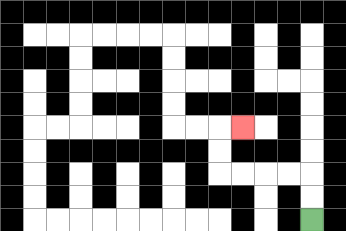{'start': '[13, 9]', 'end': '[10, 5]', 'path_directions': 'U,U,L,L,L,L,U,U,R', 'path_coordinates': '[[13, 9], [13, 8], [13, 7], [12, 7], [11, 7], [10, 7], [9, 7], [9, 6], [9, 5], [10, 5]]'}